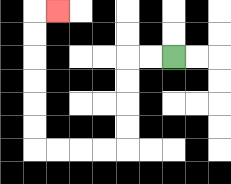{'start': '[7, 2]', 'end': '[2, 0]', 'path_directions': 'L,L,D,D,D,D,L,L,L,L,U,U,U,U,U,U,R', 'path_coordinates': '[[7, 2], [6, 2], [5, 2], [5, 3], [5, 4], [5, 5], [5, 6], [4, 6], [3, 6], [2, 6], [1, 6], [1, 5], [1, 4], [1, 3], [1, 2], [1, 1], [1, 0], [2, 0]]'}